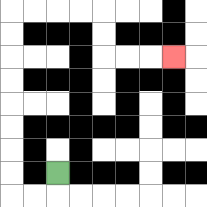{'start': '[2, 7]', 'end': '[7, 2]', 'path_directions': 'D,L,L,U,U,U,U,U,U,U,U,R,R,R,R,D,D,R,R,R', 'path_coordinates': '[[2, 7], [2, 8], [1, 8], [0, 8], [0, 7], [0, 6], [0, 5], [0, 4], [0, 3], [0, 2], [0, 1], [0, 0], [1, 0], [2, 0], [3, 0], [4, 0], [4, 1], [4, 2], [5, 2], [6, 2], [7, 2]]'}